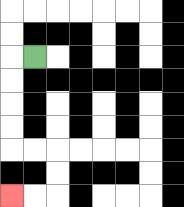{'start': '[1, 2]', 'end': '[0, 8]', 'path_directions': 'L,D,D,D,D,R,R,D,D,L,L', 'path_coordinates': '[[1, 2], [0, 2], [0, 3], [0, 4], [0, 5], [0, 6], [1, 6], [2, 6], [2, 7], [2, 8], [1, 8], [0, 8]]'}